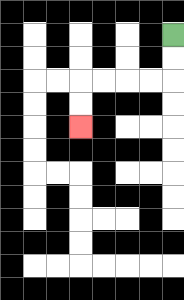{'start': '[7, 1]', 'end': '[3, 5]', 'path_directions': 'D,D,L,L,L,L,D,D', 'path_coordinates': '[[7, 1], [7, 2], [7, 3], [6, 3], [5, 3], [4, 3], [3, 3], [3, 4], [3, 5]]'}